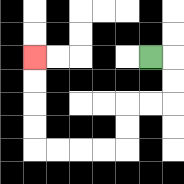{'start': '[6, 2]', 'end': '[1, 2]', 'path_directions': 'R,D,D,L,L,D,D,L,L,L,L,U,U,U,U', 'path_coordinates': '[[6, 2], [7, 2], [7, 3], [7, 4], [6, 4], [5, 4], [5, 5], [5, 6], [4, 6], [3, 6], [2, 6], [1, 6], [1, 5], [1, 4], [1, 3], [1, 2]]'}